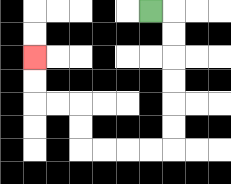{'start': '[6, 0]', 'end': '[1, 2]', 'path_directions': 'R,D,D,D,D,D,D,L,L,L,L,U,U,L,L,U,U', 'path_coordinates': '[[6, 0], [7, 0], [7, 1], [7, 2], [7, 3], [7, 4], [7, 5], [7, 6], [6, 6], [5, 6], [4, 6], [3, 6], [3, 5], [3, 4], [2, 4], [1, 4], [1, 3], [1, 2]]'}